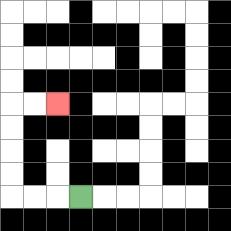{'start': '[3, 8]', 'end': '[2, 4]', 'path_directions': 'L,L,L,U,U,U,U,R,R', 'path_coordinates': '[[3, 8], [2, 8], [1, 8], [0, 8], [0, 7], [0, 6], [0, 5], [0, 4], [1, 4], [2, 4]]'}